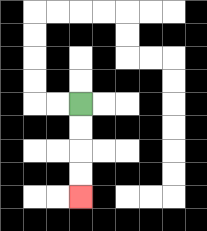{'start': '[3, 4]', 'end': '[3, 8]', 'path_directions': 'D,D,D,D', 'path_coordinates': '[[3, 4], [3, 5], [3, 6], [3, 7], [3, 8]]'}